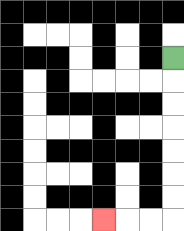{'start': '[7, 2]', 'end': '[4, 9]', 'path_directions': 'D,D,D,D,D,D,D,L,L,L', 'path_coordinates': '[[7, 2], [7, 3], [7, 4], [7, 5], [7, 6], [7, 7], [7, 8], [7, 9], [6, 9], [5, 9], [4, 9]]'}